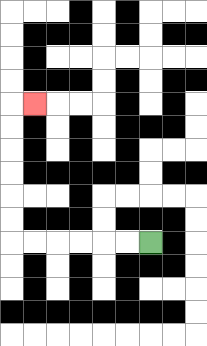{'start': '[6, 10]', 'end': '[1, 4]', 'path_directions': 'L,L,L,L,L,L,U,U,U,U,U,U,R', 'path_coordinates': '[[6, 10], [5, 10], [4, 10], [3, 10], [2, 10], [1, 10], [0, 10], [0, 9], [0, 8], [0, 7], [0, 6], [0, 5], [0, 4], [1, 4]]'}